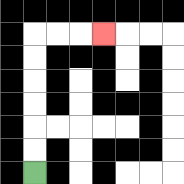{'start': '[1, 7]', 'end': '[4, 1]', 'path_directions': 'U,U,U,U,U,U,R,R,R', 'path_coordinates': '[[1, 7], [1, 6], [1, 5], [1, 4], [1, 3], [1, 2], [1, 1], [2, 1], [3, 1], [4, 1]]'}